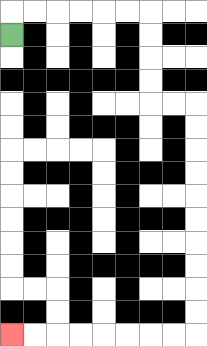{'start': '[0, 1]', 'end': '[0, 14]', 'path_directions': 'U,R,R,R,R,R,R,D,D,D,D,R,R,D,D,D,D,D,D,D,D,D,D,L,L,L,L,L,L,L,L', 'path_coordinates': '[[0, 1], [0, 0], [1, 0], [2, 0], [3, 0], [4, 0], [5, 0], [6, 0], [6, 1], [6, 2], [6, 3], [6, 4], [7, 4], [8, 4], [8, 5], [8, 6], [8, 7], [8, 8], [8, 9], [8, 10], [8, 11], [8, 12], [8, 13], [8, 14], [7, 14], [6, 14], [5, 14], [4, 14], [3, 14], [2, 14], [1, 14], [0, 14]]'}